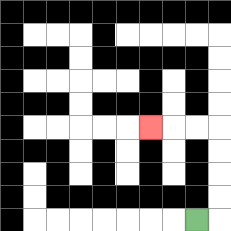{'start': '[8, 9]', 'end': '[6, 5]', 'path_directions': 'R,U,U,U,U,L,L,L', 'path_coordinates': '[[8, 9], [9, 9], [9, 8], [9, 7], [9, 6], [9, 5], [8, 5], [7, 5], [6, 5]]'}